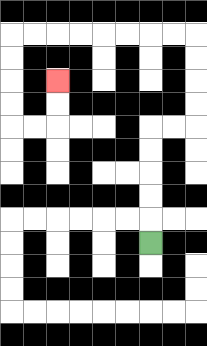{'start': '[6, 10]', 'end': '[2, 3]', 'path_directions': 'U,U,U,U,U,R,R,U,U,U,U,L,L,L,L,L,L,L,L,D,D,D,D,R,R,U,U', 'path_coordinates': '[[6, 10], [6, 9], [6, 8], [6, 7], [6, 6], [6, 5], [7, 5], [8, 5], [8, 4], [8, 3], [8, 2], [8, 1], [7, 1], [6, 1], [5, 1], [4, 1], [3, 1], [2, 1], [1, 1], [0, 1], [0, 2], [0, 3], [0, 4], [0, 5], [1, 5], [2, 5], [2, 4], [2, 3]]'}